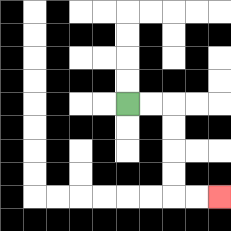{'start': '[5, 4]', 'end': '[9, 8]', 'path_directions': 'R,R,D,D,D,D,R,R', 'path_coordinates': '[[5, 4], [6, 4], [7, 4], [7, 5], [7, 6], [7, 7], [7, 8], [8, 8], [9, 8]]'}